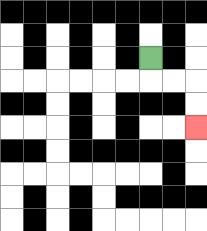{'start': '[6, 2]', 'end': '[8, 5]', 'path_directions': 'D,R,R,D,D', 'path_coordinates': '[[6, 2], [6, 3], [7, 3], [8, 3], [8, 4], [8, 5]]'}